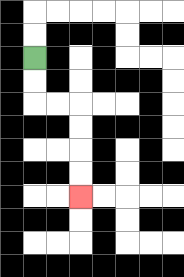{'start': '[1, 2]', 'end': '[3, 8]', 'path_directions': 'D,D,R,R,D,D,D,D', 'path_coordinates': '[[1, 2], [1, 3], [1, 4], [2, 4], [3, 4], [3, 5], [3, 6], [3, 7], [3, 8]]'}